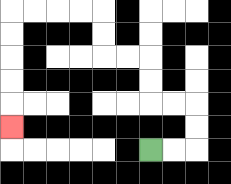{'start': '[6, 6]', 'end': '[0, 5]', 'path_directions': 'R,R,U,U,L,L,U,U,L,L,U,U,L,L,L,L,D,D,D,D,D', 'path_coordinates': '[[6, 6], [7, 6], [8, 6], [8, 5], [8, 4], [7, 4], [6, 4], [6, 3], [6, 2], [5, 2], [4, 2], [4, 1], [4, 0], [3, 0], [2, 0], [1, 0], [0, 0], [0, 1], [0, 2], [0, 3], [0, 4], [0, 5]]'}